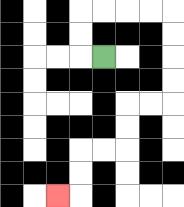{'start': '[4, 2]', 'end': '[2, 8]', 'path_directions': 'L,U,U,R,R,R,R,D,D,D,D,L,L,D,D,L,L,D,D,L', 'path_coordinates': '[[4, 2], [3, 2], [3, 1], [3, 0], [4, 0], [5, 0], [6, 0], [7, 0], [7, 1], [7, 2], [7, 3], [7, 4], [6, 4], [5, 4], [5, 5], [5, 6], [4, 6], [3, 6], [3, 7], [3, 8], [2, 8]]'}